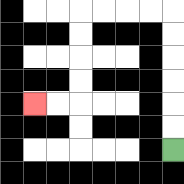{'start': '[7, 6]', 'end': '[1, 4]', 'path_directions': 'U,U,U,U,U,U,L,L,L,L,D,D,D,D,L,L', 'path_coordinates': '[[7, 6], [7, 5], [7, 4], [7, 3], [7, 2], [7, 1], [7, 0], [6, 0], [5, 0], [4, 0], [3, 0], [3, 1], [3, 2], [3, 3], [3, 4], [2, 4], [1, 4]]'}